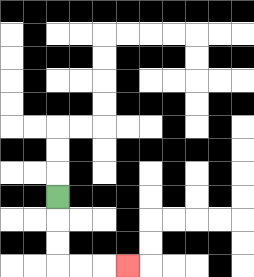{'start': '[2, 8]', 'end': '[5, 11]', 'path_directions': 'D,D,D,R,R,R', 'path_coordinates': '[[2, 8], [2, 9], [2, 10], [2, 11], [3, 11], [4, 11], [5, 11]]'}